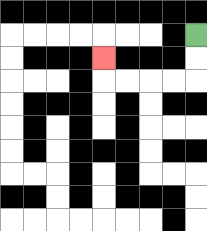{'start': '[8, 1]', 'end': '[4, 2]', 'path_directions': 'D,D,L,L,L,L,U', 'path_coordinates': '[[8, 1], [8, 2], [8, 3], [7, 3], [6, 3], [5, 3], [4, 3], [4, 2]]'}